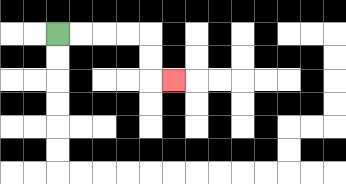{'start': '[2, 1]', 'end': '[7, 3]', 'path_directions': 'R,R,R,R,D,D,R', 'path_coordinates': '[[2, 1], [3, 1], [4, 1], [5, 1], [6, 1], [6, 2], [6, 3], [7, 3]]'}